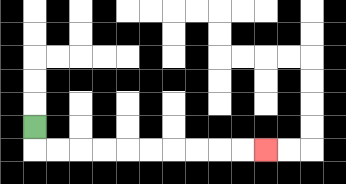{'start': '[1, 5]', 'end': '[11, 6]', 'path_directions': 'D,R,R,R,R,R,R,R,R,R,R', 'path_coordinates': '[[1, 5], [1, 6], [2, 6], [3, 6], [4, 6], [5, 6], [6, 6], [7, 6], [8, 6], [9, 6], [10, 6], [11, 6]]'}